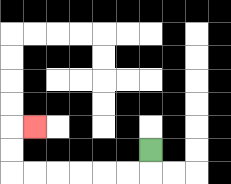{'start': '[6, 6]', 'end': '[1, 5]', 'path_directions': 'D,L,L,L,L,L,L,U,U,R', 'path_coordinates': '[[6, 6], [6, 7], [5, 7], [4, 7], [3, 7], [2, 7], [1, 7], [0, 7], [0, 6], [0, 5], [1, 5]]'}